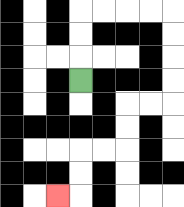{'start': '[3, 3]', 'end': '[2, 8]', 'path_directions': 'U,U,U,R,R,R,R,D,D,D,D,L,L,D,D,L,L,D,D,L', 'path_coordinates': '[[3, 3], [3, 2], [3, 1], [3, 0], [4, 0], [5, 0], [6, 0], [7, 0], [7, 1], [7, 2], [7, 3], [7, 4], [6, 4], [5, 4], [5, 5], [5, 6], [4, 6], [3, 6], [3, 7], [3, 8], [2, 8]]'}